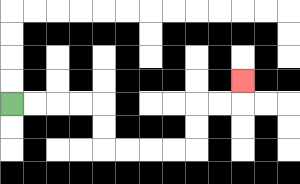{'start': '[0, 4]', 'end': '[10, 3]', 'path_directions': 'R,R,R,R,D,D,R,R,R,R,U,U,R,R,U', 'path_coordinates': '[[0, 4], [1, 4], [2, 4], [3, 4], [4, 4], [4, 5], [4, 6], [5, 6], [6, 6], [7, 6], [8, 6], [8, 5], [8, 4], [9, 4], [10, 4], [10, 3]]'}